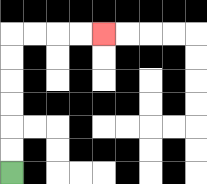{'start': '[0, 7]', 'end': '[4, 1]', 'path_directions': 'U,U,U,U,U,U,R,R,R,R', 'path_coordinates': '[[0, 7], [0, 6], [0, 5], [0, 4], [0, 3], [0, 2], [0, 1], [1, 1], [2, 1], [3, 1], [4, 1]]'}